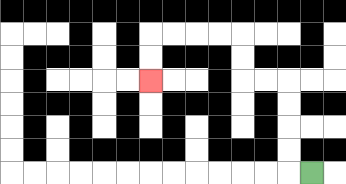{'start': '[13, 7]', 'end': '[6, 3]', 'path_directions': 'L,U,U,U,U,L,L,U,U,L,L,L,L,D,D', 'path_coordinates': '[[13, 7], [12, 7], [12, 6], [12, 5], [12, 4], [12, 3], [11, 3], [10, 3], [10, 2], [10, 1], [9, 1], [8, 1], [7, 1], [6, 1], [6, 2], [6, 3]]'}